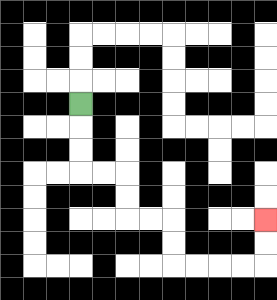{'start': '[3, 4]', 'end': '[11, 9]', 'path_directions': 'D,D,D,R,R,D,D,R,R,D,D,R,R,R,R,U,U', 'path_coordinates': '[[3, 4], [3, 5], [3, 6], [3, 7], [4, 7], [5, 7], [5, 8], [5, 9], [6, 9], [7, 9], [7, 10], [7, 11], [8, 11], [9, 11], [10, 11], [11, 11], [11, 10], [11, 9]]'}